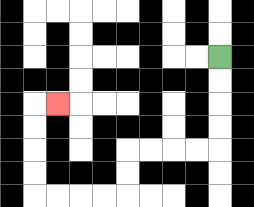{'start': '[9, 2]', 'end': '[2, 4]', 'path_directions': 'D,D,D,D,L,L,L,L,D,D,L,L,L,L,U,U,U,U,R', 'path_coordinates': '[[9, 2], [9, 3], [9, 4], [9, 5], [9, 6], [8, 6], [7, 6], [6, 6], [5, 6], [5, 7], [5, 8], [4, 8], [3, 8], [2, 8], [1, 8], [1, 7], [1, 6], [1, 5], [1, 4], [2, 4]]'}